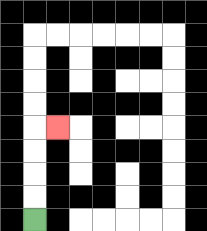{'start': '[1, 9]', 'end': '[2, 5]', 'path_directions': 'U,U,U,U,R', 'path_coordinates': '[[1, 9], [1, 8], [1, 7], [1, 6], [1, 5], [2, 5]]'}